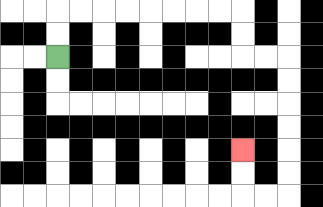{'start': '[2, 2]', 'end': '[10, 6]', 'path_directions': 'U,U,R,R,R,R,R,R,R,R,D,D,R,R,D,D,D,D,D,D,L,L,U,U', 'path_coordinates': '[[2, 2], [2, 1], [2, 0], [3, 0], [4, 0], [5, 0], [6, 0], [7, 0], [8, 0], [9, 0], [10, 0], [10, 1], [10, 2], [11, 2], [12, 2], [12, 3], [12, 4], [12, 5], [12, 6], [12, 7], [12, 8], [11, 8], [10, 8], [10, 7], [10, 6]]'}